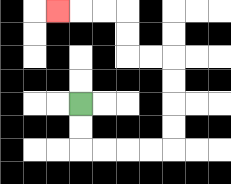{'start': '[3, 4]', 'end': '[2, 0]', 'path_directions': 'D,D,R,R,R,R,U,U,U,U,L,L,U,U,L,L,L', 'path_coordinates': '[[3, 4], [3, 5], [3, 6], [4, 6], [5, 6], [6, 6], [7, 6], [7, 5], [7, 4], [7, 3], [7, 2], [6, 2], [5, 2], [5, 1], [5, 0], [4, 0], [3, 0], [2, 0]]'}